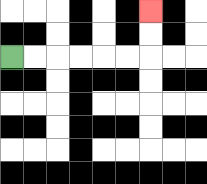{'start': '[0, 2]', 'end': '[6, 0]', 'path_directions': 'R,R,R,R,R,R,U,U', 'path_coordinates': '[[0, 2], [1, 2], [2, 2], [3, 2], [4, 2], [5, 2], [6, 2], [6, 1], [6, 0]]'}